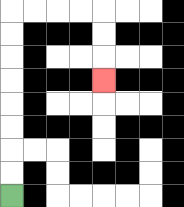{'start': '[0, 8]', 'end': '[4, 3]', 'path_directions': 'U,U,U,U,U,U,U,U,R,R,R,R,D,D,D', 'path_coordinates': '[[0, 8], [0, 7], [0, 6], [0, 5], [0, 4], [0, 3], [0, 2], [0, 1], [0, 0], [1, 0], [2, 0], [3, 0], [4, 0], [4, 1], [4, 2], [4, 3]]'}